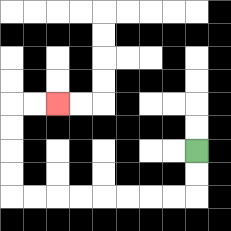{'start': '[8, 6]', 'end': '[2, 4]', 'path_directions': 'D,D,L,L,L,L,L,L,L,L,U,U,U,U,R,R', 'path_coordinates': '[[8, 6], [8, 7], [8, 8], [7, 8], [6, 8], [5, 8], [4, 8], [3, 8], [2, 8], [1, 8], [0, 8], [0, 7], [0, 6], [0, 5], [0, 4], [1, 4], [2, 4]]'}